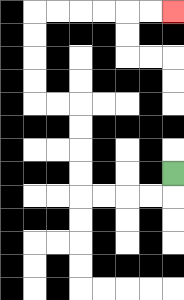{'start': '[7, 7]', 'end': '[7, 0]', 'path_directions': 'D,L,L,L,L,U,U,U,U,L,L,U,U,U,U,R,R,R,R,R,R', 'path_coordinates': '[[7, 7], [7, 8], [6, 8], [5, 8], [4, 8], [3, 8], [3, 7], [3, 6], [3, 5], [3, 4], [2, 4], [1, 4], [1, 3], [1, 2], [1, 1], [1, 0], [2, 0], [3, 0], [4, 0], [5, 0], [6, 0], [7, 0]]'}